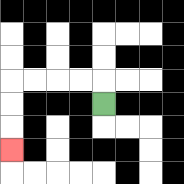{'start': '[4, 4]', 'end': '[0, 6]', 'path_directions': 'U,L,L,L,L,D,D,D', 'path_coordinates': '[[4, 4], [4, 3], [3, 3], [2, 3], [1, 3], [0, 3], [0, 4], [0, 5], [0, 6]]'}